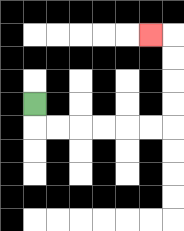{'start': '[1, 4]', 'end': '[6, 1]', 'path_directions': 'D,R,R,R,R,R,R,U,U,U,U,L', 'path_coordinates': '[[1, 4], [1, 5], [2, 5], [3, 5], [4, 5], [5, 5], [6, 5], [7, 5], [7, 4], [7, 3], [7, 2], [7, 1], [6, 1]]'}